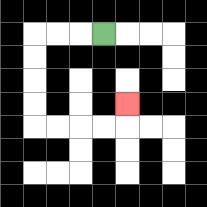{'start': '[4, 1]', 'end': '[5, 4]', 'path_directions': 'L,L,L,D,D,D,D,R,R,R,R,U', 'path_coordinates': '[[4, 1], [3, 1], [2, 1], [1, 1], [1, 2], [1, 3], [1, 4], [1, 5], [2, 5], [3, 5], [4, 5], [5, 5], [5, 4]]'}